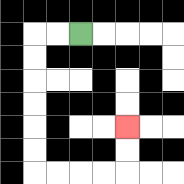{'start': '[3, 1]', 'end': '[5, 5]', 'path_directions': 'L,L,D,D,D,D,D,D,R,R,R,R,U,U', 'path_coordinates': '[[3, 1], [2, 1], [1, 1], [1, 2], [1, 3], [1, 4], [1, 5], [1, 6], [1, 7], [2, 7], [3, 7], [4, 7], [5, 7], [5, 6], [5, 5]]'}